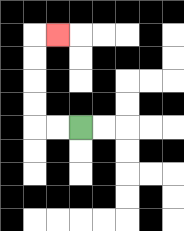{'start': '[3, 5]', 'end': '[2, 1]', 'path_directions': 'L,L,U,U,U,U,R', 'path_coordinates': '[[3, 5], [2, 5], [1, 5], [1, 4], [1, 3], [1, 2], [1, 1], [2, 1]]'}